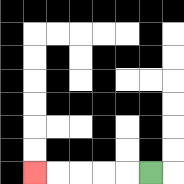{'start': '[6, 7]', 'end': '[1, 7]', 'path_directions': 'L,L,L,L,L', 'path_coordinates': '[[6, 7], [5, 7], [4, 7], [3, 7], [2, 7], [1, 7]]'}